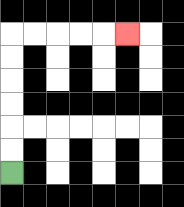{'start': '[0, 7]', 'end': '[5, 1]', 'path_directions': 'U,U,U,U,U,U,R,R,R,R,R', 'path_coordinates': '[[0, 7], [0, 6], [0, 5], [0, 4], [0, 3], [0, 2], [0, 1], [1, 1], [2, 1], [3, 1], [4, 1], [5, 1]]'}